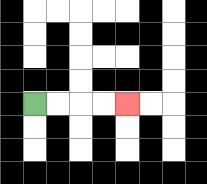{'start': '[1, 4]', 'end': '[5, 4]', 'path_directions': 'R,R,R,R', 'path_coordinates': '[[1, 4], [2, 4], [3, 4], [4, 4], [5, 4]]'}